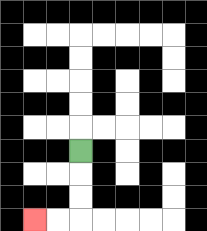{'start': '[3, 6]', 'end': '[1, 9]', 'path_directions': 'D,D,D,L,L', 'path_coordinates': '[[3, 6], [3, 7], [3, 8], [3, 9], [2, 9], [1, 9]]'}